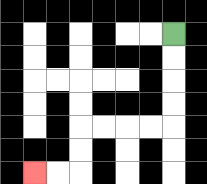{'start': '[7, 1]', 'end': '[1, 7]', 'path_directions': 'D,D,D,D,L,L,L,L,D,D,L,L', 'path_coordinates': '[[7, 1], [7, 2], [7, 3], [7, 4], [7, 5], [6, 5], [5, 5], [4, 5], [3, 5], [3, 6], [3, 7], [2, 7], [1, 7]]'}